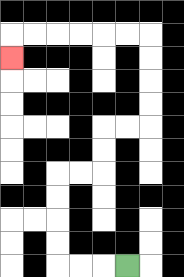{'start': '[5, 11]', 'end': '[0, 2]', 'path_directions': 'L,L,L,U,U,U,U,R,R,U,U,R,R,U,U,U,U,L,L,L,L,L,L,D', 'path_coordinates': '[[5, 11], [4, 11], [3, 11], [2, 11], [2, 10], [2, 9], [2, 8], [2, 7], [3, 7], [4, 7], [4, 6], [4, 5], [5, 5], [6, 5], [6, 4], [6, 3], [6, 2], [6, 1], [5, 1], [4, 1], [3, 1], [2, 1], [1, 1], [0, 1], [0, 2]]'}